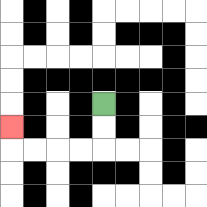{'start': '[4, 4]', 'end': '[0, 5]', 'path_directions': 'D,D,L,L,L,L,U', 'path_coordinates': '[[4, 4], [4, 5], [4, 6], [3, 6], [2, 6], [1, 6], [0, 6], [0, 5]]'}